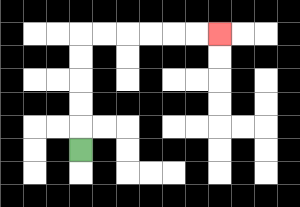{'start': '[3, 6]', 'end': '[9, 1]', 'path_directions': 'U,U,U,U,U,R,R,R,R,R,R', 'path_coordinates': '[[3, 6], [3, 5], [3, 4], [3, 3], [3, 2], [3, 1], [4, 1], [5, 1], [6, 1], [7, 1], [8, 1], [9, 1]]'}